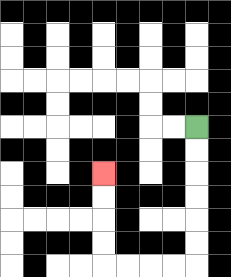{'start': '[8, 5]', 'end': '[4, 7]', 'path_directions': 'D,D,D,D,D,D,L,L,L,L,U,U,U,U', 'path_coordinates': '[[8, 5], [8, 6], [8, 7], [8, 8], [8, 9], [8, 10], [8, 11], [7, 11], [6, 11], [5, 11], [4, 11], [4, 10], [4, 9], [4, 8], [4, 7]]'}